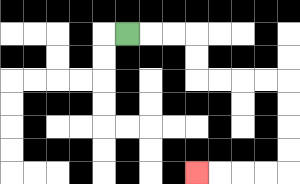{'start': '[5, 1]', 'end': '[8, 7]', 'path_directions': 'R,R,R,D,D,R,R,R,R,D,D,D,D,L,L,L,L', 'path_coordinates': '[[5, 1], [6, 1], [7, 1], [8, 1], [8, 2], [8, 3], [9, 3], [10, 3], [11, 3], [12, 3], [12, 4], [12, 5], [12, 6], [12, 7], [11, 7], [10, 7], [9, 7], [8, 7]]'}